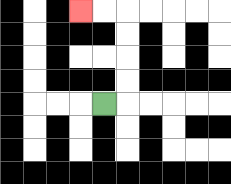{'start': '[4, 4]', 'end': '[3, 0]', 'path_directions': 'R,U,U,U,U,L,L', 'path_coordinates': '[[4, 4], [5, 4], [5, 3], [5, 2], [5, 1], [5, 0], [4, 0], [3, 0]]'}